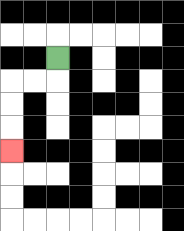{'start': '[2, 2]', 'end': '[0, 6]', 'path_directions': 'D,L,L,D,D,D', 'path_coordinates': '[[2, 2], [2, 3], [1, 3], [0, 3], [0, 4], [0, 5], [0, 6]]'}